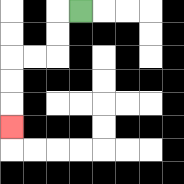{'start': '[3, 0]', 'end': '[0, 5]', 'path_directions': 'L,D,D,L,L,D,D,D', 'path_coordinates': '[[3, 0], [2, 0], [2, 1], [2, 2], [1, 2], [0, 2], [0, 3], [0, 4], [0, 5]]'}